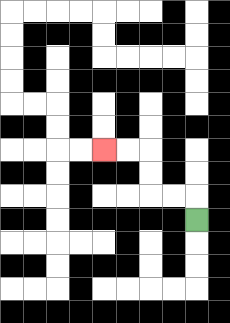{'start': '[8, 9]', 'end': '[4, 6]', 'path_directions': 'U,L,L,U,U,L,L', 'path_coordinates': '[[8, 9], [8, 8], [7, 8], [6, 8], [6, 7], [6, 6], [5, 6], [4, 6]]'}